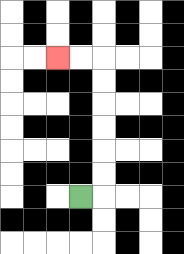{'start': '[3, 8]', 'end': '[2, 2]', 'path_directions': 'R,U,U,U,U,U,U,L,L', 'path_coordinates': '[[3, 8], [4, 8], [4, 7], [4, 6], [4, 5], [4, 4], [4, 3], [4, 2], [3, 2], [2, 2]]'}